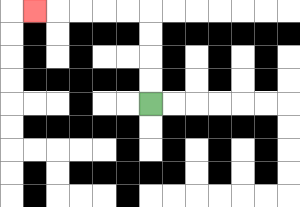{'start': '[6, 4]', 'end': '[1, 0]', 'path_directions': 'U,U,U,U,L,L,L,L,L', 'path_coordinates': '[[6, 4], [6, 3], [6, 2], [6, 1], [6, 0], [5, 0], [4, 0], [3, 0], [2, 0], [1, 0]]'}